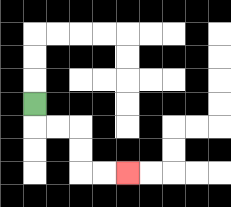{'start': '[1, 4]', 'end': '[5, 7]', 'path_directions': 'D,R,R,D,D,R,R', 'path_coordinates': '[[1, 4], [1, 5], [2, 5], [3, 5], [3, 6], [3, 7], [4, 7], [5, 7]]'}